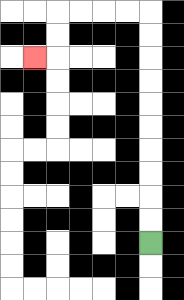{'start': '[6, 10]', 'end': '[1, 2]', 'path_directions': 'U,U,U,U,U,U,U,U,U,U,L,L,L,L,D,D,L', 'path_coordinates': '[[6, 10], [6, 9], [6, 8], [6, 7], [6, 6], [6, 5], [6, 4], [6, 3], [6, 2], [6, 1], [6, 0], [5, 0], [4, 0], [3, 0], [2, 0], [2, 1], [2, 2], [1, 2]]'}